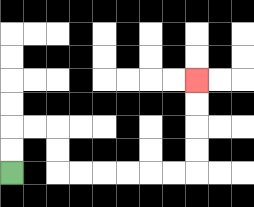{'start': '[0, 7]', 'end': '[8, 3]', 'path_directions': 'U,U,R,R,D,D,R,R,R,R,R,R,U,U,U,U', 'path_coordinates': '[[0, 7], [0, 6], [0, 5], [1, 5], [2, 5], [2, 6], [2, 7], [3, 7], [4, 7], [5, 7], [6, 7], [7, 7], [8, 7], [8, 6], [8, 5], [8, 4], [8, 3]]'}